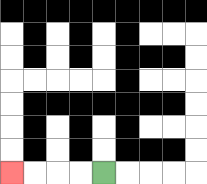{'start': '[4, 7]', 'end': '[0, 7]', 'path_directions': 'L,L,L,L', 'path_coordinates': '[[4, 7], [3, 7], [2, 7], [1, 7], [0, 7]]'}